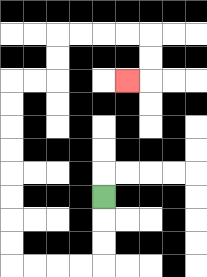{'start': '[4, 8]', 'end': '[5, 3]', 'path_directions': 'D,D,D,L,L,L,L,U,U,U,U,U,U,U,U,R,R,U,U,R,R,R,R,D,D,L', 'path_coordinates': '[[4, 8], [4, 9], [4, 10], [4, 11], [3, 11], [2, 11], [1, 11], [0, 11], [0, 10], [0, 9], [0, 8], [0, 7], [0, 6], [0, 5], [0, 4], [0, 3], [1, 3], [2, 3], [2, 2], [2, 1], [3, 1], [4, 1], [5, 1], [6, 1], [6, 2], [6, 3], [5, 3]]'}